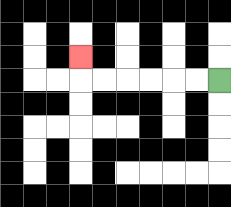{'start': '[9, 3]', 'end': '[3, 2]', 'path_directions': 'L,L,L,L,L,L,U', 'path_coordinates': '[[9, 3], [8, 3], [7, 3], [6, 3], [5, 3], [4, 3], [3, 3], [3, 2]]'}